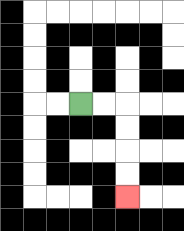{'start': '[3, 4]', 'end': '[5, 8]', 'path_directions': 'R,R,D,D,D,D', 'path_coordinates': '[[3, 4], [4, 4], [5, 4], [5, 5], [5, 6], [5, 7], [5, 8]]'}